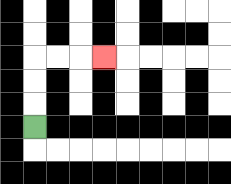{'start': '[1, 5]', 'end': '[4, 2]', 'path_directions': 'U,U,U,R,R,R', 'path_coordinates': '[[1, 5], [1, 4], [1, 3], [1, 2], [2, 2], [3, 2], [4, 2]]'}